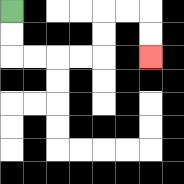{'start': '[0, 0]', 'end': '[6, 2]', 'path_directions': 'D,D,R,R,R,R,U,U,R,R,D,D', 'path_coordinates': '[[0, 0], [0, 1], [0, 2], [1, 2], [2, 2], [3, 2], [4, 2], [4, 1], [4, 0], [5, 0], [6, 0], [6, 1], [6, 2]]'}